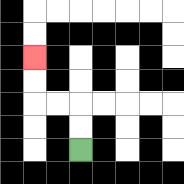{'start': '[3, 6]', 'end': '[1, 2]', 'path_directions': 'U,U,L,L,U,U', 'path_coordinates': '[[3, 6], [3, 5], [3, 4], [2, 4], [1, 4], [1, 3], [1, 2]]'}